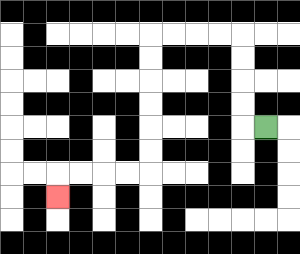{'start': '[11, 5]', 'end': '[2, 8]', 'path_directions': 'L,U,U,U,U,L,L,L,L,D,D,D,D,D,D,L,L,L,L,D', 'path_coordinates': '[[11, 5], [10, 5], [10, 4], [10, 3], [10, 2], [10, 1], [9, 1], [8, 1], [7, 1], [6, 1], [6, 2], [6, 3], [6, 4], [6, 5], [6, 6], [6, 7], [5, 7], [4, 7], [3, 7], [2, 7], [2, 8]]'}